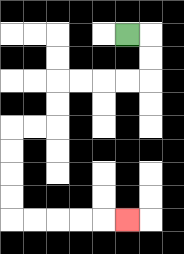{'start': '[5, 1]', 'end': '[5, 9]', 'path_directions': 'R,D,D,L,L,L,L,D,D,L,L,D,D,D,D,R,R,R,R,R', 'path_coordinates': '[[5, 1], [6, 1], [6, 2], [6, 3], [5, 3], [4, 3], [3, 3], [2, 3], [2, 4], [2, 5], [1, 5], [0, 5], [0, 6], [0, 7], [0, 8], [0, 9], [1, 9], [2, 9], [3, 9], [4, 9], [5, 9]]'}